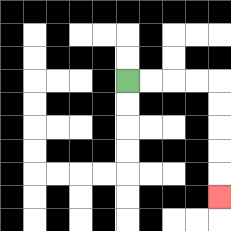{'start': '[5, 3]', 'end': '[9, 8]', 'path_directions': 'R,R,R,R,D,D,D,D,D', 'path_coordinates': '[[5, 3], [6, 3], [7, 3], [8, 3], [9, 3], [9, 4], [9, 5], [9, 6], [9, 7], [9, 8]]'}